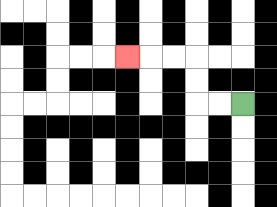{'start': '[10, 4]', 'end': '[5, 2]', 'path_directions': 'L,L,U,U,L,L,L', 'path_coordinates': '[[10, 4], [9, 4], [8, 4], [8, 3], [8, 2], [7, 2], [6, 2], [5, 2]]'}